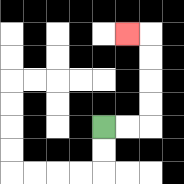{'start': '[4, 5]', 'end': '[5, 1]', 'path_directions': 'R,R,U,U,U,U,L', 'path_coordinates': '[[4, 5], [5, 5], [6, 5], [6, 4], [6, 3], [6, 2], [6, 1], [5, 1]]'}